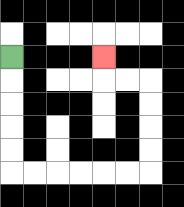{'start': '[0, 2]', 'end': '[4, 2]', 'path_directions': 'D,D,D,D,D,R,R,R,R,R,R,U,U,U,U,L,L,U', 'path_coordinates': '[[0, 2], [0, 3], [0, 4], [0, 5], [0, 6], [0, 7], [1, 7], [2, 7], [3, 7], [4, 7], [5, 7], [6, 7], [6, 6], [6, 5], [6, 4], [6, 3], [5, 3], [4, 3], [4, 2]]'}